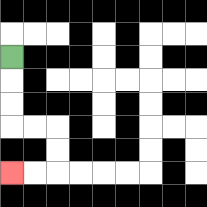{'start': '[0, 2]', 'end': '[0, 7]', 'path_directions': 'D,D,D,R,R,D,D,L,L', 'path_coordinates': '[[0, 2], [0, 3], [0, 4], [0, 5], [1, 5], [2, 5], [2, 6], [2, 7], [1, 7], [0, 7]]'}